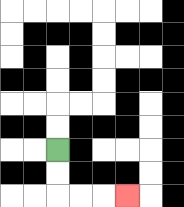{'start': '[2, 6]', 'end': '[5, 8]', 'path_directions': 'D,D,R,R,R', 'path_coordinates': '[[2, 6], [2, 7], [2, 8], [3, 8], [4, 8], [5, 8]]'}